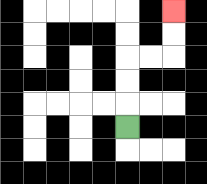{'start': '[5, 5]', 'end': '[7, 0]', 'path_directions': 'U,U,U,R,R,U,U', 'path_coordinates': '[[5, 5], [5, 4], [5, 3], [5, 2], [6, 2], [7, 2], [7, 1], [7, 0]]'}